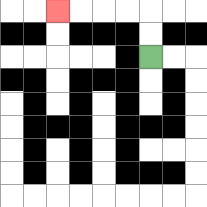{'start': '[6, 2]', 'end': '[2, 0]', 'path_directions': 'U,U,L,L,L,L', 'path_coordinates': '[[6, 2], [6, 1], [6, 0], [5, 0], [4, 0], [3, 0], [2, 0]]'}